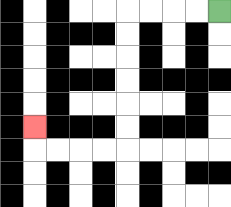{'start': '[9, 0]', 'end': '[1, 5]', 'path_directions': 'L,L,L,L,D,D,D,D,D,D,L,L,L,L,U', 'path_coordinates': '[[9, 0], [8, 0], [7, 0], [6, 0], [5, 0], [5, 1], [5, 2], [5, 3], [5, 4], [5, 5], [5, 6], [4, 6], [3, 6], [2, 6], [1, 6], [1, 5]]'}